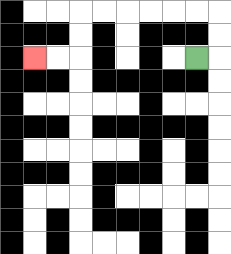{'start': '[8, 2]', 'end': '[1, 2]', 'path_directions': 'R,U,U,L,L,L,L,L,L,D,D,L,L', 'path_coordinates': '[[8, 2], [9, 2], [9, 1], [9, 0], [8, 0], [7, 0], [6, 0], [5, 0], [4, 0], [3, 0], [3, 1], [3, 2], [2, 2], [1, 2]]'}